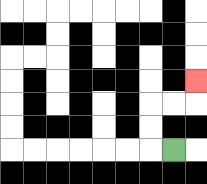{'start': '[7, 6]', 'end': '[8, 3]', 'path_directions': 'L,U,U,R,R,U', 'path_coordinates': '[[7, 6], [6, 6], [6, 5], [6, 4], [7, 4], [8, 4], [8, 3]]'}